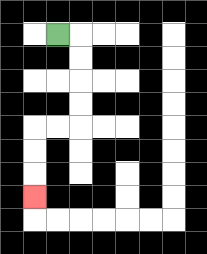{'start': '[2, 1]', 'end': '[1, 8]', 'path_directions': 'R,D,D,D,D,L,L,D,D,D', 'path_coordinates': '[[2, 1], [3, 1], [3, 2], [3, 3], [3, 4], [3, 5], [2, 5], [1, 5], [1, 6], [1, 7], [1, 8]]'}